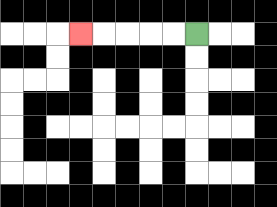{'start': '[8, 1]', 'end': '[3, 1]', 'path_directions': 'L,L,L,L,L', 'path_coordinates': '[[8, 1], [7, 1], [6, 1], [5, 1], [4, 1], [3, 1]]'}